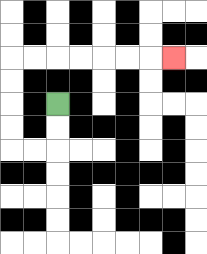{'start': '[2, 4]', 'end': '[7, 2]', 'path_directions': 'D,D,L,L,U,U,U,U,R,R,R,R,R,R,R', 'path_coordinates': '[[2, 4], [2, 5], [2, 6], [1, 6], [0, 6], [0, 5], [0, 4], [0, 3], [0, 2], [1, 2], [2, 2], [3, 2], [4, 2], [5, 2], [6, 2], [7, 2]]'}